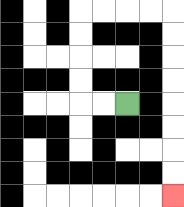{'start': '[5, 4]', 'end': '[7, 8]', 'path_directions': 'L,L,U,U,U,U,R,R,R,R,D,D,D,D,D,D,D,D', 'path_coordinates': '[[5, 4], [4, 4], [3, 4], [3, 3], [3, 2], [3, 1], [3, 0], [4, 0], [5, 0], [6, 0], [7, 0], [7, 1], [7, 2], [7, 3], [7, 4], [7, 5], [7, 6], [7, 7], [7, 8]]'}